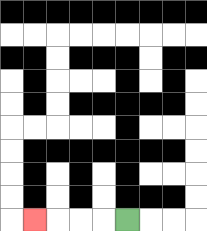{'start': '[5, 9]', 'end': '[1, 9]', 'path_directions': 'L,L,L,L', 'path_coordinates': '[[5, 9], [4, 9], [3, 9], [2, 9], [1, 9]]'}